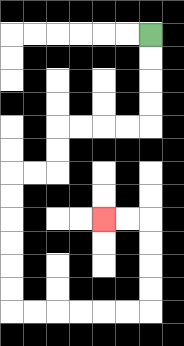{'start': '[6, 1]', 'end': '[4, 9]', 'path_directions': 'D,D,D,D,L,L,L,L,D,D,L,L,D,D,D,D,D,D,R,R,R,R,R,R,U,U,U,U,L,L', 'path_coordinates': '[[6, 1], [6, 2], [6, 3], [6, 4], [6, 5], [5, 5], [4, 5], [3, 5], [2, 5], [2, 6], [2, 7], [1, 7], [0, 7], [0, 8], [0, 9], [0, 10], [0, 11], [0, 12], [0, 13], [1, 13], [2, 13], [3, 13], [4, 13], [5, 13], [6, 13], [6, 12], [6, 11], [6, 10], [6, 9], [5, 9], [4, 9]]'}